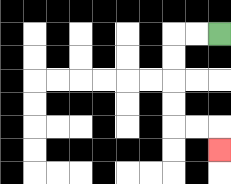{'start': '[9, 1]', 'end': '[9, 6]', 'path_directions': 'L,L,D,D,D,D,R,R,D', 'path_coordinates': '[[9, 1], [8, 1], [7, 1], [7, 2], [7, 3], [7, 4], [7, 5], [8, 5], [9, 5], [9, 6]]'}